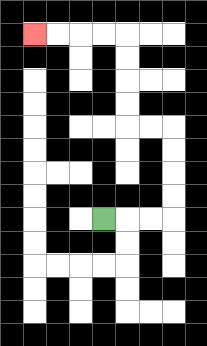{'start': '[4, 9]', 'end': '[1, 1]', 'path_directions': 'R,R,R,U,U,U,U,L,L,U,U,U,U,L,L,L,L', 'path_coordinates': '[[4, 9], [5, 9], [6, 9], [7, 9], [7, 8], [7, 7], [7, 6], [7, 5], [6, 5], [5, 5], [5, 4], [5, 3], [5, 2], [5, 1], [4, 1], [3, 1], [2, 1], [1, 1]]'}